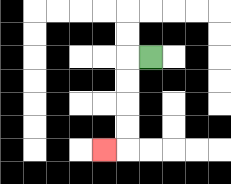{'start': '[6, 2]', 'end': '[4, 6]', 'path_directions': 'L,D,D,D,D,L', 'path_coordinates': '[[6, 2], [5, 2], [5, 3], [5, 4], [5, 5], [5, 6], [4, 6]]'}